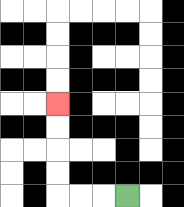{'start': '[5, 8]', 'end': '[2, 4]', 'path_directions': 'L,L,L,U,U,U,U', 'path_coordinates': '[[5, 8], [4, 8], [3, 8], [2, 8], [2, 7], [2, 6], [2, 5], [2, 4]]'}